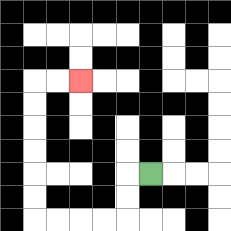{'start': '[6, 7]', 'end': '[3, 3]', 'path_directions': 'L,D,D,L,L,L,L,U,U,U,U,U,U,R,R', 'path_coordinates': '[[6, 7], [5, 7], [5, 8], [5, 9], [4, 9], [3, 9], [2, 9], [1, 9], [1, 8], [1, 7], [1, 6], [1, 5], [1, 4], [1, 3], [2, 3], [3, 3]]'}